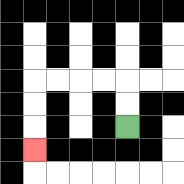{'start': '[5, 5]', 'end': '[1, 6]', 'path_directions': 'U,U,L,L,L,L,D,D,D', 'path_coordinates': '[[5, 5], [5, 4], [5, 3], [4, 3], [3, 3], [2, 3], [1, 3], [1, 4], [1, 5], [1, 6]]'}